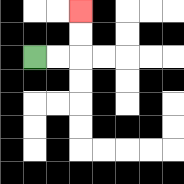{'start': '[1, 2]', 'end': '[3, 0]', 'path_directions': 'R,R,U,U', 'path_coordinates': '[[1, 2], [2, 2], [3, 2], [3, 1], [3, 0]]'}